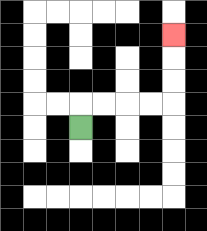{'start': '[3, 5]', 'end': '[7, 1]', 'path_directions': 'U,R,R,R,R,U,U,U', 'path_coordinates': '[[3, 5], [3, 4], [4, 4], [5, 4], [6, 4], [7, 4], [7, 3], [7, 2], [7, 1]]'}